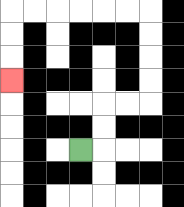{'start': '[3, 6]', 'end': '[0, 3]', 'path_directions': 'R,U,U,R,R,U,U,U,U,L,L,L,L,L,L,D,D,D', 'path_coordinates': '[[3, 6], [4, 6], [4, 5], [4, 4], [5, 4], [6, 4], [6, 3], [6, 2], [6, 1], [6, 0], [5, 0], [4, 0], [3, 0], [2, 0], [1, 0], [0, 0], [0, 1], [0, 2], [0, 3]]'}